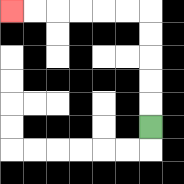{'start': '[6, 5]', 'end': '[0, 0]', 'path_directions': 'U,U,U,U,U,L,L,L,L,L,L', 'path_coordinates': '[[6, 5], [6, 4], [6, 3], [6, 2], [6, 1], [6, 0], [5, 0], [4, 0], [3, 0], [2, 0], [1, 0], [0, 0]]'}